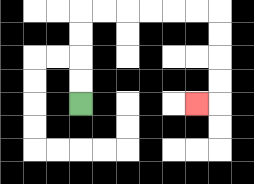{'start': '[3, 4]', 'end': '[8, 4]', 'path_directions': 'U,U,U,U,R,R,R,R,R,R,D,D,D,D,L', 'path_coordinates': '[[3, 4], [3, 3], [3, 2], [3, 1], [3, 0], [4, 0], [5, 0], [6, 0], [7, 0], [8, 0], [9, 0], [9, 1], [9, 2], [9, 3], [9, 4], [8, 4]]'}